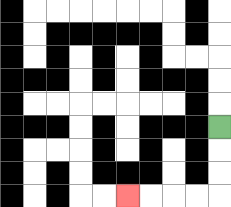{'start': '[9, 5]', 'end': '[5, 8]', 'path_directions': 'D,D,D,L,L,L,L', 'path_coordinates': '[[9, 5], [9, 6], [9, 7], [9, 8], [8, 8], [7, 8], [6, 8], [5, 8]]'}